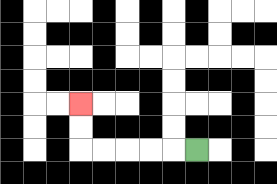{'start': '[8, 6]', 'end': '[3, 4]', 'path_directions': 'L,L,L,L,L,U,U', 'path_coordinates': '[[8, 6], [7, 6], [6, 6], [5, 6], [4, 6], [3, 6], [3, 5], [3, 4]]'}